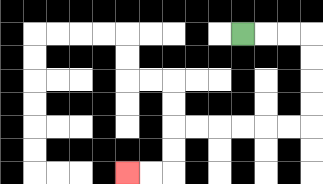{'start': '[10, 1]', 'end': '[5, 7]', 'path_directions': 'R,R,R,D,D,D,D,L,L,L,L,L,L,D,D,L,L', 'path_coordinates': '[[10, 1], [11, 1], [12, 1], [13, 1], [13, 2], [13, 3], [13, 4], [13, 5], [12, 5], [11, 5], [10, 5], [9, 5], [8, 5], [7, 5], [7, 6], [7, 7], [6, 7], [5, 7]]'}